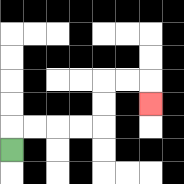{'start': '[0, 6]', 'end': '[6, 4]', 'path_directions': 'U,R,R,R,R,U,U,R,R,D', 'path_coordinates': '[[0, 6], [0, 5], [1, 5], [2, 5], [3, 5], [4, 5], [4, 4], [4, 3], [5, 3], [6, 3], [6, 4]]'}